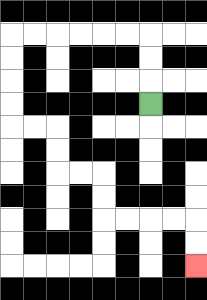{'start': '[6, 4]', 'end': '[8, 11]', 'path_directions': 'U,U,U,L,L,L,L,L,L,D,D,D,D,R,R,D,D,R,R,D,D,R,R,R,R,D,D', 'path_coordinates': '[[6, 4], [6, 3], [6, 2], [6, 1], [5, 1], [4, 1], [3, 1], [2, 1], [1, 1], [0, 1], [0, 2], [0, 3], [0, 4], [0, 5], [1, 5], [2, 5], [2, 6], [2, 7], [3, 7], [4, 7], [4, 8], [4, 9], [5, 9], [6, 9], [7, 9], [8, 9], [8, 10], [8, 11]]'}